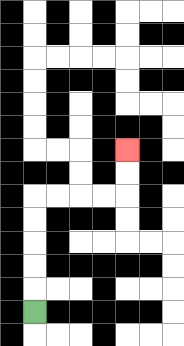{'start': '[1, 13]', 'end': '[5, 6]', 'path_directions': 'U,U,U,U,U,R,R,R,R,U,U', 'path_coordinates': '[[1, 13], [1, 12], [1, 11], [1, 10], [1, 9], [1, 8], [2, 8], [3, 8], [4, 8], [5, 8], [5, 7], [5, 6]]'}